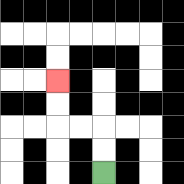{'start': '[4, 7]', 'end': '[2, 3]', 'path_directions': 'U,U,L,L,U,U', 'path_coordinates': '[[4, 7], [4, 6], [4, 5], [3, 5], [2, 5], [2, 4], [2, 3]]'}